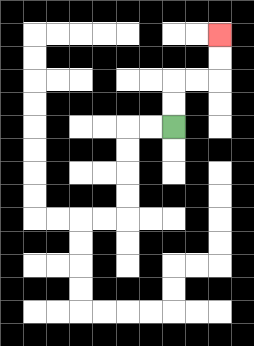{'start': '[7, 5]', 'end': '[9, 1]', 'path_directions': 'U,U,R,R,U,U', 'path_coordinates': '[[7, 5], [7, 4], [7, 3], [8, 3], [9, 3], [9, 2], [9, 1]]'}